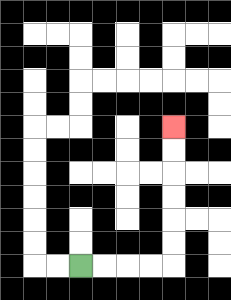{'start': '[3, 11]', 'end': '[7, 5]', 'path_directions': 'R,R,R,R,U,U,U,U,U,U', 'path_coordinates': '[[3, 11], [4, 11], [5, 11], [6, 11], [7, 11], [7, 10], [7, 9], [7, 8], [7, 7], [7, 6], [7, 5]]'}